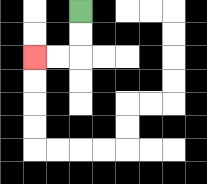{'start': '[3, 0]', 'end': '[1, 2]', 'path_directions': 'D,D,L,L', 'path_coordinates': '[[3, 0], [3, 1], [3, 2], [2, 2], [1, 2]]'}